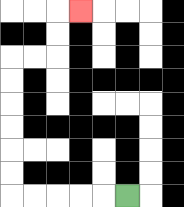{'start': '[5, 8]', 'end': '[3, 0]', 'path_directions': 'L,L,L,L,L,U,U,U,U,U,U,R,R,U,U,R', 'path_coordinates': '[[5, 8], [4, 8], [3, 8], [2, 8], [1, 8], [0, 8], [0, 7], [0, 6], [0, 5], [0, 4], [0, 3], [0, 2], [1, 2], [2, 2], [2, 1], [2, 0], [3, 0]]'}